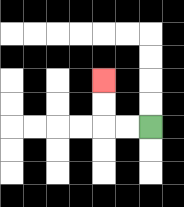{'start': '[6, 5]', 'end': '[4, 3]', 'path_directions': 'L,L,U,U', 'path_coordinates': '[[6, 5], [5, 5], [4, 5], [4, 4], [4, 3]]'}